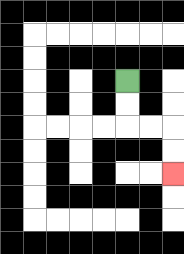{'start': '[5, 3]', 'end': '[7, 7]', 'path_directions': 'D,D,R,R,D,D', 'path_coordinates': '[[5, 3], [5, 4], [5, 5], [6, 5], [7, 5], [7, 6], [7, 7]]'}